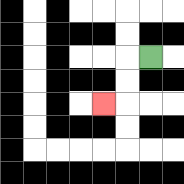{'start': '[6, 2]', 'end': '[4, 4]', 'path_directions': 'L,D,D,L', 'path_coordinates': '[[6, 2], [5, 2], [5, 3], [5, 4], [4, 4]]'}